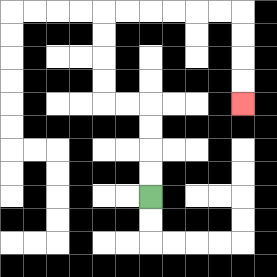{'start': '[6, 8]', 'end': '[10, 4]', 'path_directions': 'U,U,U,U,L,L,U,U,U,U,R,R,R,R,R,R,D,D,D,D', 'path_coordinates': '[[6, 8], [6, 7], [6, 6], [6, 5], [6, 4], [5, 4], [4, 4], [4, 3], [4, 2], [4, 1], [4, 0], [5, 0], [6, 0], [7, 0], [8, 0], [9, 0], [10, 0], [10, 1], [10, 2], [10, 3], [10, 4]]'}